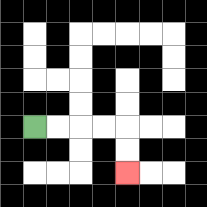{'start': '[1, 5]', 'end': '[5, 7]', 'path_directions': 'R,R,R,R,D,D', 'path_coordinates': '[[1, 5], [2, 5], [3, 5], [4, 5], [5, 5], [5, 6], [5, 7]]'}